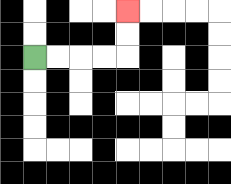{'start': '[1, 2]', 'end': '[5, 0]', 'path_directions': 'R,R,R,R,U,U', 'path_coordinates': '[[1, 2], [2, 2], [3, 2], [4, 2], [5, 2], [5, 1], [5, 0]]'}